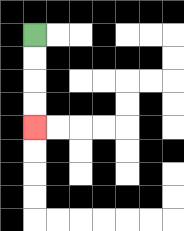{'start': '[1, 1]', 'end': '[1, 5]', 'path_directions': 'D,D,D,D', 'path_coordinates': '[[1, 1], [1, 2], [1, 3], [1, 4], [1, 5]]'}